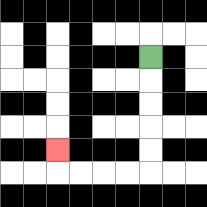{'start': '[6, 2]', 'end': '[2, 6]', 'path_directions': 'D,D,D,D,D,L,L,L,L,U', 'path_coordinates': '[[6, 2], [6, 3], [6, 4], [6, 5], [6, 6], [6, 7], [5, 7], [4, 7], [3, 7], [2, 7], [2, 6]]'}